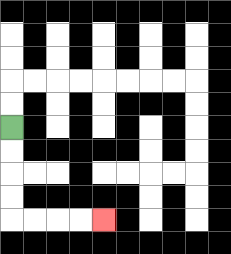{'start': '[0, 5]', 'end': '[4, 9]', 'path_directions': 'D,D,D,D,R,R,R,R', 'path_coordinates': '[[0, 5], [0, 6], [0, 7], [0, 8], [0, 9], [1, 9], [2, 9], [3, 9], [4, 9]]'}